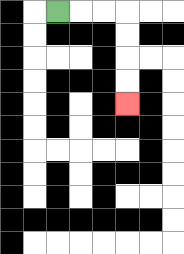{'start': '[2, 0]', 'end': '[5, 4]', 'path_directions': 'R,R,R,D,D,D,D', 'path_coordinates': '[[2, 0], [3, 0], [4, 0], [5, 0], [5, 1], [5, 2], [5, 3], [5, 4]]'}